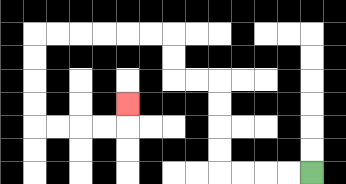{'start': '[13, 7]', 'end': '[5, 4]', 'path_directions': 'L,L,L,L,U,U,U,U,L,L,U,U,L,L,L,L,L,L,D,D,D,D,R,R,R,R,U', 'path_coordinates': '[[13, 7], [12, 7], [11, 7], [10, 7], [9, 7], [9, 6], [9, 5], [9, 4], [9, 3], [8, 3], [7, 3], [7, 2], [7, 1], [6, 1], [5, 1], [4, 1], [3, 1], [2, 1], [1, 1], [1, 2], [1, 3], [1, 4], [1, 5], [2, 5], [3, 5], [4, 5], [5, 5], [5, 4]]'}